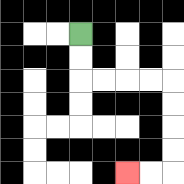{'start': '[3, 1]', 'end': '[5, 7]', 'path_directions': 'D,D,R,R,R,R,D,D,D,D,L,L', 'path_coordinates': '[[3, 1], [3, 2], [3, 3], [4, 3], [5, 3], [6, 3], [7, 3], [7, 4], [7, 5], [7, 6], [7, 7], [6, 7], [5, 7]]'}